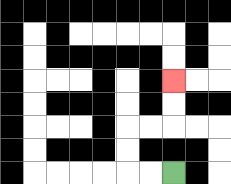{'start': '[7, 7]', 'end': '[7, 3]', 'path_directions': 'L,L,U,U,R,R,U,U', 'path_coordinates': '[[7, 7], [6, 7], [5, 7], [5, 6], [5, 5], [6, 5], [7, 5], [7, 4], [7, 3]]'}